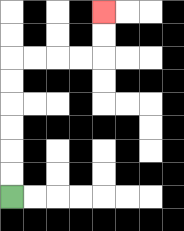{'start': '[0, 8]', 'end': '[4, 0]', 'path_directions': 'U,U,U,U,U,U,R,R,R,R,U,U', 'path_coordinates': '[[0, 8], [0, 7], [0, 6], [0, 5], [0, 4], [0, 3], [0, 2], [1, 2], [2, 2], [3, 2], [4, 2], [4, 1], [4, 0]]'}